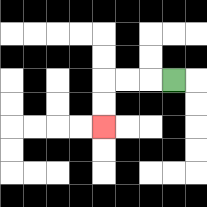{'start': '[7, 3]', 'end': '[4, 5]', 'path_directions': 'L,L,L,D,D', 'path_coordinates': '[[7, 3], [6, 3], [5, 3], [4, 3], [4, 4], [4, 5]]'}